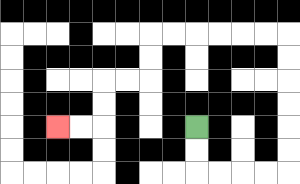{'start': '[8, 5]', 'end': '[2, 5]', 'path_directions': 'D,D,R,R,R,R,U,U,U,U,U,U,L,L,L,L,L,L,D,D,L,L,D,D,L,L', 'path_coordinates': '[[8, 5], [8, 6], [8, 7], [9, 7], [10, 7], [11, 7], [12, 7], [12, 6], [12, 5], [12, 4], [12, 3], [12, 2], [12, 1], [11, 1], [10, 1], [9, 1], [8, 1], [7, 1], [6, 1], [6, 2], [6, 3], [5, 3], [4, 3], [4, 4], [4, 5], [3, 5], [2, 5]]'}